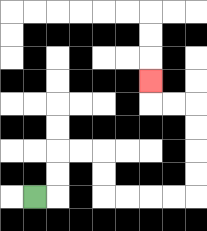{'start': '[1, 8]', 'end': '[6, 3]', 'path_directions': 'R,U,U,R,R,D,D,R,R,R,R,U,U,U,U,L,L,U', 'path_coordinates': '[[1, 8], [2, 8], [2, 7], [2, 6], [3, 6], [4, 6], [4, 7], [4, 8], [5, 8], [6, 8], [7, 8], [8, 8], [8, 7], [8, 6], [8, 5], [8, 4], [7, 4], [6, 4], [6, 3]]'}